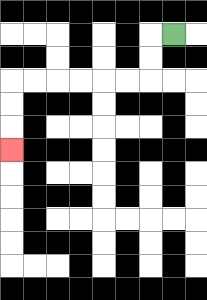{'start': '[7, 1]', 'end': '[0, 6]', 'path_directions': 'L,D,D,L,L,L,L,L,L,D,D,D', 'path_coordinates': '[[7, 1], [6, 1], [6, 2], [6, 3], [5, 3], [4, 3], [3, 3], [2, 3], [1, 3], [0, 3], [0, 4], [0, 5], [0, 6]]'}